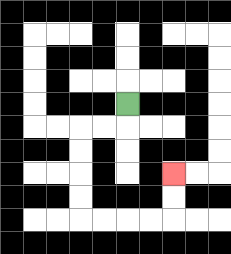{'start': '[5, 4]', 'end': '[7, 7]', 'path_directions': 'D,L,L,D,D,D,D,R,R,R,R,U,U', 'path_coordinates': '[[5, 4], [5, 5], [4, 5], [3, 5], [3, 6], [3, 7], [3, 8], [3, 9], [4, 9], [5, 9], [6, 9], [7, 9], [7, 8], [7, 7]]'}